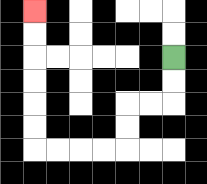{'start': '[7, 2]', 'end': '[1, 0]', 'path_directions': 'D,D,L,L,D,D,L,L,L,L,U,U,U,U,U,U', 'path_coordinates': '[[7, 2], [7, 3], [7, 4], [6, 4], [5, 4], [5, 5], [5, 6], [4, 6], [3, 6], [2, 6], [1, 6], [1, 5], [1, 4], [1, 3], [1, 2], [1, 1], [1, 0]]'}